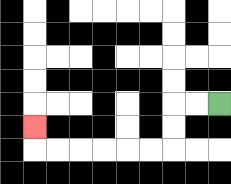{'start': '[9, 4]', 'end': '[1, 5]', 'path_directions': 'L,L,D,D,L,L,L,L,L,L,U', 'path_coordinates': '[[9, 4], [8, 4], [7, 4], [7, 5], [7, 6], [6, 6], [5, 6], [4, 6], [3, 6], [2, 6], [1, 6], [1, 5]]'}